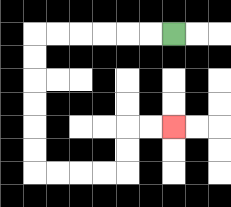{'start': '[7, 1]', 'end': '[7, 5]', 'path_directions': 'L,L,L,L,L,L,D,D,D,D,D,D,R,R,R,R,U,U,R,R', 'path_coordinates': '[[7, 1], [6, 1], [5, 1], [4, 1], [3, 1], [2, 1], [1, 1], [1, 2], [1, 3], [1, 4], [1, 5], [1, 6], [1, 7], [2, 7], [3, 7], [4, 7], [5, 7], [5, 6], [5, 5], [6, 5], [7, 5]]'}